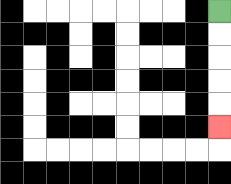{'start': '[9, 0]', 'end': '[9, 5]', 'path_directions': 'D,D,D,D,D', 'path_coordinates': '[[9, 0], [9, 1], [9, 2], [9, 3], [9, 4], [9, 5]]'}